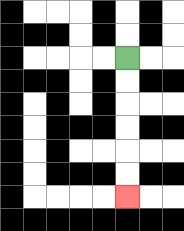{'start': '[5, 2]', 'end': '[5, 8]', 'path_directions': 'D,D,D,D,D,D', 'path_coordinates': '[[5, 2], [5, 3], [5, 4], [5, 5], [5, 6], [5, 7], [5, 8]]'}